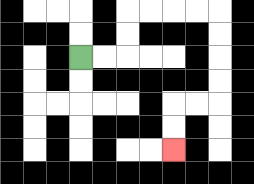{'start': '[3, 2]', 'end': '[7, 6]', 'path_directions': 'R,R,U,U,R,R,R,R,D,D,D,D,L,L,D,D', 'path_coordinates': '[[3, 2], [4, 2], [5, 2], [5, 1], [5, 0], [6, 0], [7, 0], [8, 0], [9, 0], [9, 1], [9, 2], [9, 3], [9, 4], [8, 4], [7, 4], [7, 5], [7, 6]]'}